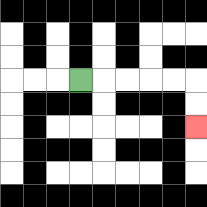{'start': '[3, 3]', 'end': '[8, 5]', 'path_directions': 'R,R,R,R,R,D,D', 'path_coordinates': '[[3, 3], [4, 3], [5, 3], [6, 3], [7, 3], [8, 3], [8, 4], [8, 5]]'}